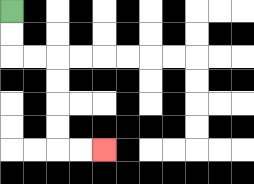{'start': '[0, 0]', 'end': '[4, 6]', 'path_directions': 'D,D,R,R,D,D,D,D,R,R', 'path_coordinates': '[[0, 0], [0, 1], [0, 2], [1, 2], [2, 2], [2, 3], [2, 4], [2, 5], [2, 6], [3, 6], [4, 6]]'}